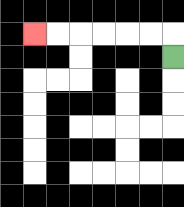{'start': '[7, 2]', 'end': '[1, 1]', 'path_directions': 'U,L,L,L,L,L,L', 'path_coordinates': '[[7, 2], [7, 1], [6, 1], [5, 1], [4, 1], [3, 1], [2, 1], [1, 1]]'}